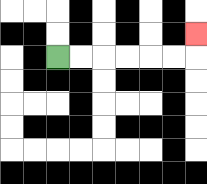{'start': '[2, 2]', 'end': '[8, 1]', 'path_directions': 'R,R,R,R,R,R,U', 'path_coordinates': '[[2, 2], [3, 2], [4, 2], [5, 2], [6, 2], [7, 2], [8, 2], [8, 1]]'}